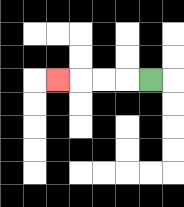{'start': '[6, 3]', 'end': '[2, 3]', 'path_directions': 'L,L,L,L', 'path_coordinates': '[[6, 3], [5, 3], [4, 3], [3, 3], [2, 3]]'}